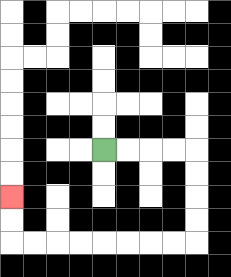{'start': '[4, 6]', 'end': '[0, 8]', 'path_directions': 'R,R,R,R,D,D,D,D,L,L,L,L,L,L,L,L,U,U', 'path_coordinates': '[[4, 6], [5, 6], [6, 6], [7, 6], [8, 6], [8, 7], [8, 8], [8, 9], [8, 10], [7, 10], [6, 10], [5, 10], [4, 10], [3, 10], [2, 10], [1, 10], [0, 10], [0, 9], [0, 8]]'}